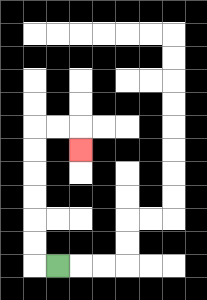{'start': '[2, 11]', 'end': '[3, 6]', 'path_directions': 'L,U,U,U,U,U,U,R,R,D', 'path_coordinates': '[[2, 11], [1, 11], [1, 10], [1, 9], [1, 8], [1, 7], [1, 6], [1, 5], [2, 5], [3, 5], [3, 6]]'}